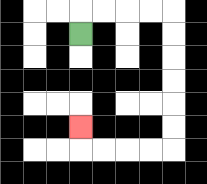{'start': '[3, 1]', 'end': '[3, 5]', 'path_directions': 'U,R,R,R,R,D,D,D,D,D,D,L,L,L,L,U', 'path_coordinates': '[[3, 1], [3, 0], [4, 0], [5, 0], [6, 0], [7, 0], [7, 1], [7, 2], [7, 3], [7, 4], [7, 5], [7, 6], [6, 6], [5, 6], [4, 6], [3, 6], [3, 5]]'}